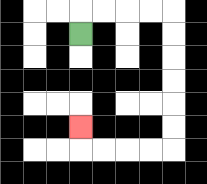{'start': '[3, 1]', 'end': '[3, 5]', 'path_directions': 'U,R,R,R,R,D,D,D,D,D,D,L,L,L,L,U', 'path_coordinates': '[[3, 1], [3, 0], [4, 0], [5, 0], [6, 0], [7, 0], [7, 1], [7, 2], [7, 3], [7, 4], [7, 5], [7, 6], [6, 6], [5, 6], [4, 6], [3, 6], [3, 5]]'}